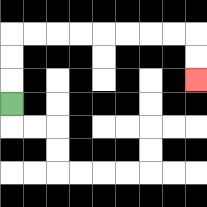{'start': '[0, 4]', 'end': '[8, 3]', 'path_directions': 'U,U,U,R,R,R,R,R,R,R,R,D,D', 'path_coordinates': '[[0, 4], [0, 3], [0, 2], [0, 1], [1, 1], [2, 1], [3, 1], [4, 1], [5, 1], [6, 1], [7, 1], [8, 1], [8, 2], [8, 3]]'}